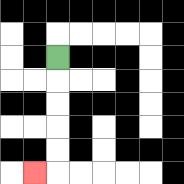{'start': '[2, 2]', 'end': '[1, 7]', 'path_directions': 'D,D,D,D,D,L', 'path_coordinates': '[[2, 2], [2, 3], [2, 4], [2, 5], [2, 6], [2, 7], [1, 7]]'}